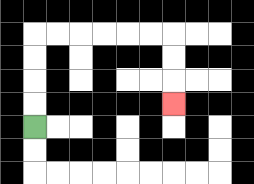{'start': '[1, 5]', 'end': '[7, 4]', 'path_directions': 'U,U,U,U,R,R,R,R,R,R,D,D,D', 'path_coordinates': '[[1, 5], [1, 4], [1, 3], [1, 2], [1, 1], [2, 1], [3, 1], [4, 1], [5, 1], [6, 1], [7, 1], [7, 2], [7, 3], [7, 4]]'}